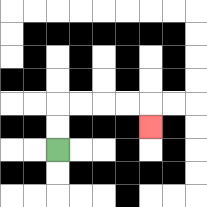{'start': '[2, 6]', 'end': '[6, 5]', 'path_directions': 'U,U,R,R,R,R,D', 'path_coordinates': '[[2, 6], [2, 5], [2, 4], [3, 4], [4, 4], [5, 4], [6, 4], [6, 5]]'}